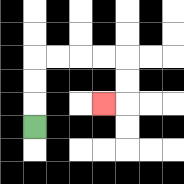{'start': '[1, 5]', 'end': '[4, 4]', 'path_directions': 'U,U,U,R,R,R,R,D,D,L', 'path_coordinates': '[[1, 5], [1, 4], [1, 3], [1, 2], [2, 2], [3, 2], [4, 2], [5, 2], [5, 3], [5, 4], [4, 4]]'}